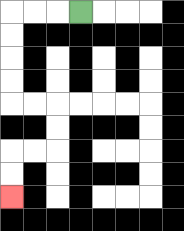{'start': '[3, 0]', 'end': '[0, 8]', 'path_directions': 'L,L,L,D,D,D,D,R,R,D,D,L,L,D,D', 'path_coordinates': '[[3, 0], [2, 0], [1, 0], [0, 0], [0, 1], [0, 2], [0, 3], [0, 4], [1, 4], [2, 4], [2, 5], [2, 6], [1, 6], [0, 6], [0, 7], [0, 8]]'}